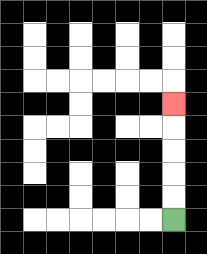{'start': '[7, 9]', 'end': '[7, 4]', 'path_directions': 'U,U,U,U,U', 'path_coordinates': '[[7, 9], [7, 8], [7, 7], [7, 6], [7, 5], [7, 4]]'}